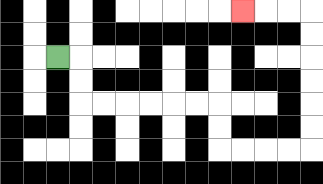{'start': '[2, 2]', 'end': '[10, 0]', 'path_directions': 'R,D,D,R,R,R,R,R,R,D,D,R,R,R,R,U,U,U,U,U,U,L,L,L', 'path_coordinates': '[[2, 2], [3, 2], [3, 3], [3, 4], [4, 4], [5, 4], [6, 4], [7, 4], [8, 4], [9, 4], [9, 5], [9, 6], [10, 6], [11, 6], [12, 6], [13, 6], [13, 5], [13, 4], [13, 3], [13, 2], [13, 1], [13, 0], [12, 0], [11, 0], [10, 0]]'}